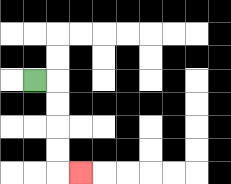{'start': '[1, 3]', 'end': '[3, 7]', 'path_directions': 'R,D,D,D,D,R', 'path_coordinates': '[[1, 3], [2, 3], [2, 4], [2, 5], [2, 6], [2, 7], [3, 7]]'}